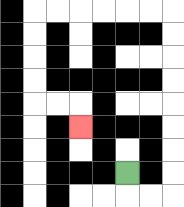{'start': '[5, 7]', 'end': '[3, 5]', 'path_directions': 'D,R,R,U,U,U,U,U,U,U,U,L,L,L,L,L,L,D,D,D,D,R,R,D', 'path_coordinates': '[[5, 7], [5, 8], [6, 8], [7, 8], [7, 7], [7, 6], [7, 5], [7, 4], [7, 3], [7, 2], [7, 1], [7, 0], [6, 0], [5, 0], [4, 0], [3, 0], [2, 0], [1, 0], [1, 1], [1, 2], [1, 3], [1, 4], [2, 4], [3, 4], [3, 5]]'}